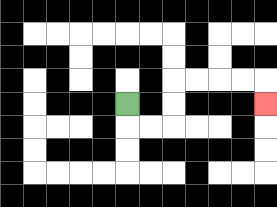{'start': '[5, 4]', 'end': '[11, 4]', 'path_directions': 'D,R,R,U,U,R,R,R,R,D', 'path_coordinates': '[[5, 4], [5, 5], [6, 5], [7, 5], [7, 4], [7, 3], [8, 3], [9, 3], [10, 3], [11, 3], [11, 4]]'}